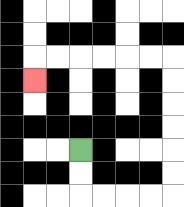{'start': '[3, 6]', 'end': '[1, 3]', 'path_directions': 'D,D,R,R,R,R,U,U,U,U,U,U,L,L,L,L,L,L,D', 'path_coordinates': '[[3, 6], [3, 7], [3, 8], [4, 8], [5, 8], [6, 8], [7, 8], [7, 7], [7, 6], [7, 5], [7, 4], [7, 3], [7, 2], [6, 2], [5, 2], [4, 2], [3, 2], [2, 2], [1, 2], [1, 3]]'}